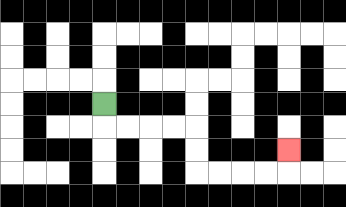{'start': '[4, 4]', 'end': '[12, 6]', 'path_directions': 'D,R,R,R,R,D,D,R,R,R,R,U', 'path_coordinates': '[[4, 4], [4, 5], [5, 5], [6, 5], [7, 5], [8, 5], [8, 6], [8, 7], [9, 7], [10, 7], [11, 7], [12, 7], [12, 6]]'}